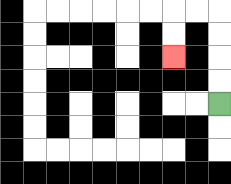{'start': '[9, 4]', 'end': '[7, 2]', 'path_directions': 'U,U,U,U,L,L,D,D', 'path_coordinates': '[[9, 4], [9, 3], [9, 2], [9, 1], [9, 0], [8, 0], [7, 0], [7, 1], [7, 2]]'}